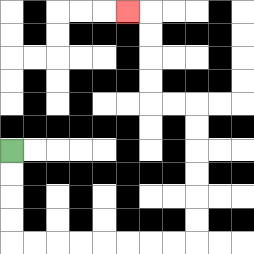{'start': '[0, 6]', 'end': '[5, 0]', 'path_directions': 'D,D,D,D,R,R,R,R,R,R,R,R,U,U,U,U,U,U,L,L,U,U,U,U,L', 'path_coordinates': '[[0, 6], [0, 7], [0, 8], [0, 9], [0, 10], [1, 10], [2, 10], [3, 10], [4, 10], [5, 10], [6, 10], [7, 10], [8, 10], [8, 9], [8, 8], [8, 7], [8, 6], [8, 5], [8, 4], [7, 4], [6, 4], [6, 3], [6, 2], [6, 1], [6, 0], [5, 0]]'}